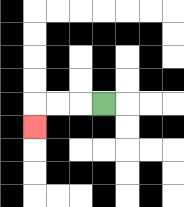{'start': '[4, 4]', 'end': '[1, 5]', 'path_directions': 'L,L,L,D', 'path_coordinates': '[[4, 4], [3, 4], [2, 4], [1, 4], [1, 5]]'}